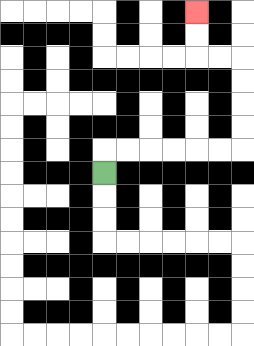{'start': '[4, 7]', 'end': '[8, 0]', 'path_directions': 'U,R,R,R,R,R,R,U,U,U,U,L,L,U,U', 'path_coordinates': '[[4, 7], [4, 6], [5, 6], [6, 6], [7, 6], [8, 6], [9, 6], [10, 6], [10, 5], [10, 4], [10, 3], [10, 2], [9, 2], [8, 2], [8, 1], [8, 0]]'}